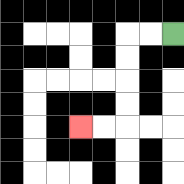{'start': '[7, 1]', 'end': '[3, 5]', 'path_directions': 'L,L,D,D,D,D,L,L', 'path_coordinates': '[[7, 1], [6, 1], [5, 1], [5, 2], [5, 3], [5, 4], [5, 5], [4, 5], [3, 5]]'}